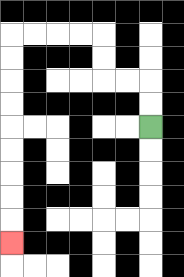{'start': '[6, 5]', 'end': '[0, 10]', 'path_directions': 'U,U,L,L,U,U,L,L,L,L,D,D,D,D,D,D,D,D,D', 'path_coordinates': '[[6, 5], [6, 4], [6, 3], [5, 3], [4, 3], [4, 2], [4, 1], [3, 1], [2, 1], [1, 1], [0, 1], [0, 2], [0, 3], [0, 4], [0, 5], [0, 6], [0, 7], [0, 8], [0, 9], [0, 10]]'}